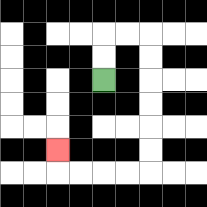{'start': '[4, 3]', 'end': '[2, 6]', 'path_directions': 'U,U,R,R,D,D,D,D,D,D,L,L,L,L,U', 'path_coordinates': '[[4, 3], [4, 2], [4, 1], [5, 1], [6, 1], [6, 2], [6, 3], [6, 4], [6, 5], [6, 6], [6, 7], [5, 7], [4, 7], [3, 7], [2, 7], [2, 6]]'}